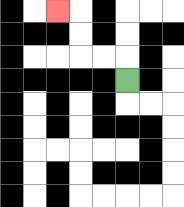{'start': '[5, 3]', 'end': '[2, 0]', 'path_directions': 'U,L,L,U,U,L', 'path_coordinates': '[[5, 3], [5, 2], [4, 2], [3, 2], [3, 1], [3, 0], [2, 0]]'}